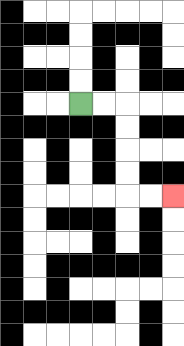{'start': '[3, 4]', 'end': '[7, 8]', 'path_directions': 'R,R,D,D,D,D,R,R', 'path_coordinates': '[[3, 4], [4, 4], [5, 4], [5, 5], [5, 6], [5, 7], [5, 8], [6, 8], [7, 8]]'}